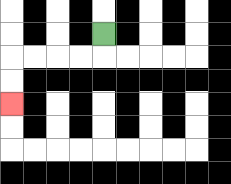{'start': '[4, 1]', 'end': '[0, 4]', 'path_directions': 'D,L,L,L,L,D,D', 'path_coordinates': '[[4, 1], [4, 2], [3, 2], [2, 2], [1, 2], [0, 2], [0, 3], [0, 4]]'}